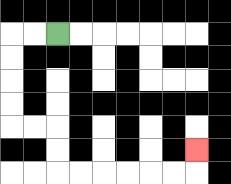{'start': '[2, 1]', 'end': '[8, 6]', 'path_directions': 'L,L,D,D,D,D,R,R,D,D,R,R,R,R,R,R,U', 'path_coordinates': '[[2, 1], [1, 1], [0, 1], [0, 2], [0, 3], [0, 4], [0, 5], [1, 5], [2, 5], [2, 6], [2, 7], [3, 7], [4, 7], [5, 7], [6, 7], [7, 7], [8, 7], [8, 6]]'}